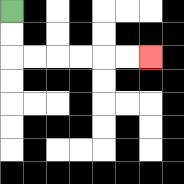{'start': '[0, 0]', 'end': '[6, 2]', 'path_directions': 'D,D,R,R,R,R,R,R', 'path_coordinates': '[[0, 0], [0, 1], [0, 2], [1, 2], [2, 2], [3, 2], [4, 2], [5, 2], [6, 2]]'}